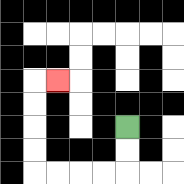{'start': '[5, 5]', 'end': '[2, 3]', 'path_directions': 'D,D,L,L,L,L,U,U,U,U,R', 'path_coordinates': '[[5, 5], [5, 6], [5, 7], [4, 7], [3, 7], [2, 7], [1, 7], [1, 6], [1, 5], [1, 4], [1, 3], [2, 3]]'}